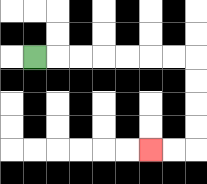{'start': '[1, 2]', 'end': '[6, 6]', 'path_directions': 'R,R,R,R,R,R,R,D,D,D,D,L,L', 'path_coordinates': '[[1, 2], [2, 2], [3, 2], [4, 2], [5, 2], [6, 2], [7, 2], [8, 2], [8, 3], [8, 4], [8, 5], [8, 6], [7, 6], [6, 6]]'}